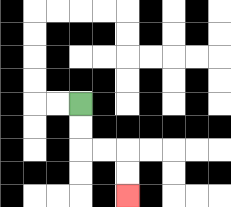{'start': '[3, 4]', 'end': '[5, 8]', 'path_directions': 'D,D,R,R,D,D', 'path_coordinates': '[[3, 4], [3, 5], [3, 6], [4, 6], [5, 6], [5, 7], [5, 8]]'}